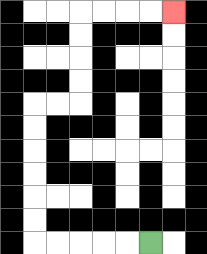{'start': '[6, 10]', 'end': '[7, 0]', 'path_directions': 'L,L,L,L,L,U,U,U,U,U,U,R,R,U,U,U,U,R,R,R,R', 'path_coordinates': '[[6, 10], [5, 10], [4, 10], [3, 10], [2, 10], [1, 10], [1, 9], [1, 8], [1, 7], [1, 6], [1, 5], [1, 4], [2, 4], [3, 4], [3, 3], [3, 2], [3, 1], [3, 0], [4, 0], [5, 0], [6, 0], [7, 0]]'}